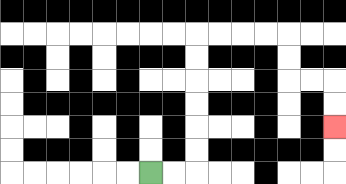{'start': '[6, 7]', 'end': '[14, 5]', 'path_directions': 'R,R,U,U,U,U,U,U,R,R,R,R,D,D,R,R,D,D', 'path_coordinates': '[[6, 7], [7, 7], [8, 7], [8, 6], [8, 5], [8, 4], [8, 3], [8, 2], [8, 1], [9, 1], [10, 1], [11, 1], [12, 1], [12, 2], [12, 3], [13, 3], [14, 3], [14, 4], [14, 5]]'}